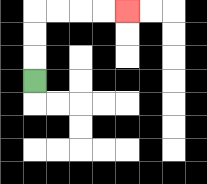{'start': '[1, 3]', 'end': '[5, 0]', 'path_directions': 'U,U,U,R,R,R,R', 'path_coordinates': '[[1, 3], [1, 2], [1, 1], [1, 0], [2, 0], [3, 0], [4, 0], [5, 0]]'}